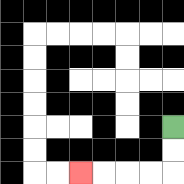{'start': '[7, 5]', 'end': '[3, 7]', 'path_directions': 'D,D,L,L,L,L', 'path_coordinates': '[[7, 5], [7, 6], [7, 7], [6, 7], [5, 7], [4, 7], [3, 7]]'}